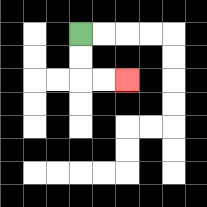{'start': '[3, 1]', 'end': '[5, 3]', 'path_directions': 'D,D,R,R', 'path_coordinates': '[[3, 1], [3, 2], [3, 3], [4, 3], [5, 3]]'}